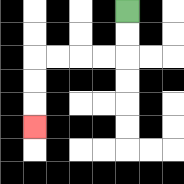{'start': '[5, 0]', 'end': '[1, 5]', 'path_directions': 'D,D,L,L,L,L,D,D,D', 'path_coordinates': '[[5, 0], [5, 1], [5, 2], [4, 2], [3, 2], [2, 2], [1, 2], [1, 3], [1, 4], [1, 5]]'}